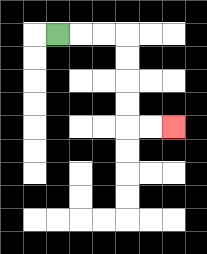{'start': '[2, 1]', 'end': '[7, 5]', 'path_directions': 'R,R,R,D,D,D,D,R,R', 'path_coordinates': '[[2, 1], [3, 1], [4, 1], [5, 1], [5, 2], [5, 3], [5, 4], [5, 5], [6, 5], [7, 5]]'}